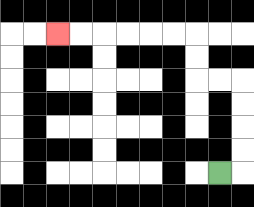{'start': '[9, 7]', 'end': '[2, 1]', 'path_directions': 'R,U,U,U,U,L,L,U,U,L,L,L,L,L,L', 'path_coordinates': '[[9, 7], [10, 7], [10, 6], [10, 5], [10, 4], [10, 3], [9, 3], [8, 3], [8, 2], [8, 1], [7, 1], [6, 1], [5, 1], [4, 1], [3, 1], [2, 1]]'}